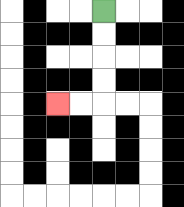{'start': '[4, 0]', 'end': '[2, 4]', 'path_directions': 'D,D,D,D,L,L', 'path_coordinates': '[[4, 0], [4, 1], [4, 2], [4, 3], [4, 4], [3, 4], [2, 4]]'}